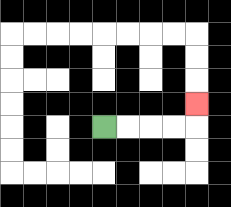{'start': '[4, 5]', 'end': '[8, 4]', 'path_directions': 'R,R,R,R,U', 'path_coordinates': '[[4, 5], [5, 5], [6, 5], [7, 5], [8, 5], [8, 4]]'}